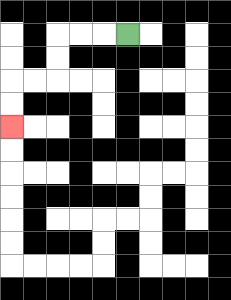{'start': '[5, 1]', 'end': '[0, 5]', 'path_directions': 'L,L,L,D,D,L,L,D,D', 'path_coordinates': '[[5, 1], [4, 1], [3, 1], [2, 1], [2, 2], [2, 3], [1, 3], [0, 3], [0, 4], [0, 5]]'}